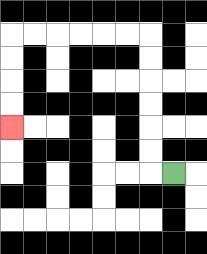{'start': '[7, 7]', 'end': '[0, 5]', 'path_directions': 'L,U,U,U,U,U,U,L,L,L,L,L,L,D,D,D,D', 'path_coordinates': '[[7, 7], [6, 7], [6, 6], [6, 5], [6, 4], [6, 3], [6, 2], [6, 1], [5, 1], [4, 1], [3, 1], [2, 1], [1, 1], [0, 1], [0, 2], [0, 3], [0, 4], [0, 5]]'}